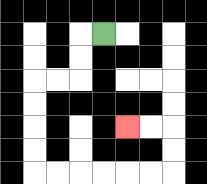{'start': '[4, 1]', 'end': '[5, 5]', 'path_directions': 'L,D,D,L,L,D,D,D,D,R,R,R,R,R,R,U,U,L,L', 'path_coordinates': '[[4, 1], [3, 1], [3, 2], [3, 3], [2, 3], [1, 3], [1, 4], [1, 5], [1, 6], [1, 7], [2, 7], [3, 7], [4, 7], [5, 7], [6, 7], [7, 7], [7, 6], [7, 5], [6, 5], [5, 5]]'}